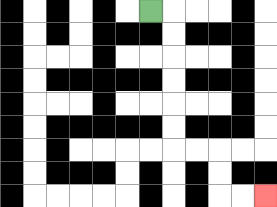{'start': '[6, 0]', 'end': '[11, 8]', 'path_directions': 'R,D,D,D,D,D,D,R,R,D,D,R,R', 'path_coordinates': '[[6, 0], [7, 0], [7, 1], [7, 2], [7, 3], [7, 4], [7, 5], [7, 6], [8, 6], [9, 6], [9, 7], [9, 8], [10, 8], [11, 8]]'}